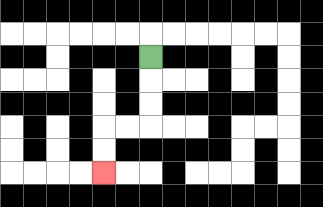{'start': '[6, 2]', 'end': '[4, 7]', 'path_directions': 'D,D,D,L,L,D,D', 'path_coordinates': '[[6, 2], [6, 3], [6, 4], [6, 5], [5, 5], [4, 5], [4, 6], [4, 7]]'}